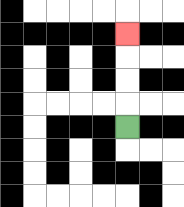{'start': '[5, 5]', 'end': '[5, 1]', 'path_directions': 'U,U,U,U', 'path_coordinates': '[[5, 5], [5, 4], [5, 3], [5, 2], [5, 1]]'}